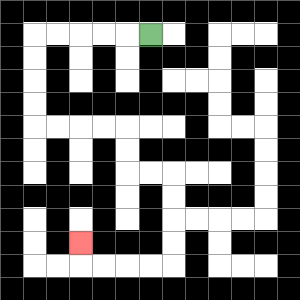{'start': '[6, 1]', 'end': '[3, 10]', 'path_directions': 'L,L,L,L,L,D,D,D,D,R,R,R,R,D,D,R,R,D,D,D,D,L,L,L,L,U', 'path_coordinates': '[[6, 1], [5, 1], [4, 1], [3, 1], [2, 1], [1, 1], [1, 2], [1, 3], [1, 4], [1, 5], [2, 5], [3, 5], [4, 5], [5, 5], [5, 6], [5, 7], [6, 7], [7, 7], [7, 8], [7, 9], [7, 10], [7, 11], [6, 11], [5, 11], [4, 11], [3, 11], [3, 10]]'}